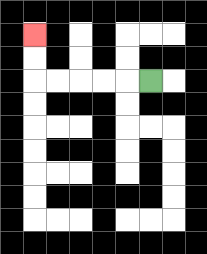{'start': '[6, 3]', 'end': '[1, 1]', 'path_directions': 'L,L,L,L,L,U,U', 'path_coordinates': '[[6, 3], [5, 3], [4, 3], [3, 3], [2, 3], [1, 3], [1, 2], [1, 1]]'}